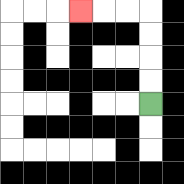{'start': '[6, 4]', 'end': '[3, 0]', 'path_directions': 'U,U,U,U,L,L,L', 'path_coordinates': '[[6, 4], [6, 3], [6, 2], [6, 1], [6, 0], [5, 0], [4, 0], [3, 0]]'}